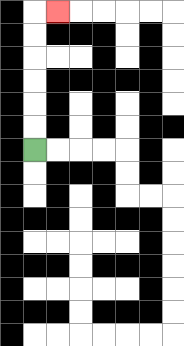{'start': '[1, 6]', 'end': '[2, 0]', 'path_directions': 'U,U,U,U,U,U,R', 'path_coordinates': '[[1, 6], [1, 5], [1, 4], [1, 3], [1, 2], [1, 1], [1, 0], [2, 0]]'}